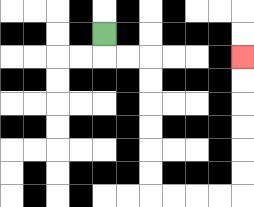{'start': '[4, 1]', 'end': '[10, 2]', 'path_directions': 'D,R,R,D,D,D,D,D,D,R,R,R,R,U,U,U,U,U,U', 'path_coordinates': '[[4, 1], [4, 2], [5, 2], [6, 2], [6, 3], [6, 4], [6, 5], [6, 6], [6, 7], [6, 8], [7, 8], [8, 8], [9, 8], [10, 8], [10, 7], [10, 6], [10, 5], [10, 4], [10, 3], [10, 2]]'}